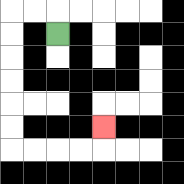{'start': '[2, 1]', 'end': '[4, 5]', 'path_directions': 'U,L,L,D,D,D,D,D,D,R,R,R,R,U', 'path_coordinates': '[[2, 1], [2, 0], [1, 0], [0, 0], [0, 1], [0, 2], [0, 3], [0, 4], [0, 5], [0, 6], [1, 6], [2, 6], [3, 6], [4, 6], [4, 5]]'}